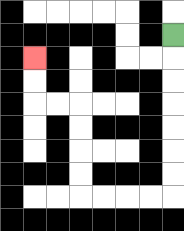{'start': '[7, 1]', 'end': '[1, 2]', 'path_directions': 'D,D,D,D,D,D,D,L,L,L,L,U,U,U,U,L,L,U,U', 'path_coordinates': '[[7, 1], [7, 2], [7, 3], [7, 4], [7, 5], [7, 6], [7, 7], [7, 8], [6, 8], [5, 8], [4, 8], [3, 8], [3, 7], [3, 6], [3, 5], [3, 4], [2, 4], [1, 4], [1, 3], [1, 2]]'}